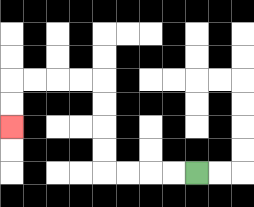{'start': '[8, 7]', 'end': '[0, 5]', 'path_directions': 'L,L,L,L,U,U,U,U,L,L,L,L,D,D', 'path_coordinates': '[[8, 7], [7, 7], [6, 7], [5, 7], [4, 7], [4, 6], [4, 5], [4, 4], [4, 3], [3, 3], [2, 3], [1, 3], [0, 3], [0, 4], [0, 5]]'}